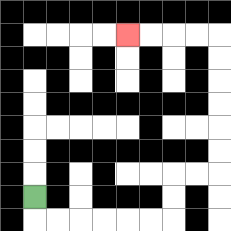{'start': '[1, 8]', 'end': '[5, 1]', 'path_directions': 'D,R,R,R,R,R,R,U,U,R,R,U,U,U,U,U,U,L,L,L,L', 'path_coordinates': '[[1, 8], [1, 9], [2, 9], [3, 9], [4, 9], [5, 9], [6, 9], [7, 9], [7, 8], [7, 7], [8, 7], [9, 7], [9, 6], [9, 5], [9, 4], [9, 3], [9, 2], [9, 1], [8, 1], [7, 1], [6, 1], [5, 1]]'}